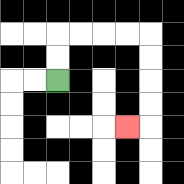{'start': '[2, 3]', 'end': '[5, 5]', 'path_directions': 'U,U,R,R,R,R,D,D,D,D,L', 'path_coordinates': '[[2, 3], [2, 2], [2, 1], [3, 1], [4, 1], [5, 1], [6, 1], [6, 2], [6, 3], [6, 4], [6, 5], [5, 5]]'}